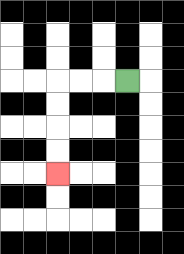{'start': '[5, 3]', 'end': '[2, 7]', 'path_directions': 'L,L,L,D,D,D,D', 'path_coordinates': '[[5, 3], [4, 3], [3, 3], [2, 3], [2, 4], [2, 5], [2, 6], [2, 7]]'}